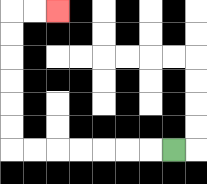{'start': '[7, 6]', 'end': '[2, 0]', 'path_directions': 'L,L,L,L,L,L,L,U,U,U,U,U,U,R,R', 'path_coordinates': '[[7, 6], [6, 6], [5, 6], [4, 6], [3, 6], [2, 6], [1, 6], [0, 6], [0, 5], [0, 4], [0, 3], [0, 2], [0, 1], [0, 0], [1, 0], [2, 0]]'}